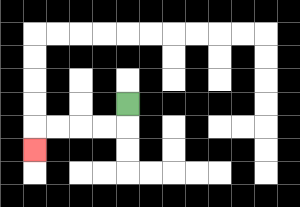{'start': '[5, 4]', 'end': '[1, 6]', 'path_directions': 'D,L,L,L,L,D', 'path_coordinates': '[[5, 4], [5, 5], [4, 5], [3, 5], [2, 5], [1, 5], [1, 6]]'}